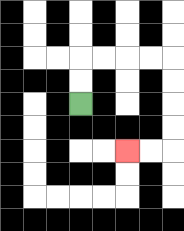{'start': '[3, 4]', 'end': '[5, 6]', 'path_directions': 'U,U,R,R,R,R,D,D,D,D,L,L', 'path_coordinates': '[[3, 4], [3, 3], [3, 2], [4, 2], [5, 2], [6, 2], [7, 2], [7, 3], [7, 4], [7, 5], [7, 6], [6, 6], [5, 6]]'}